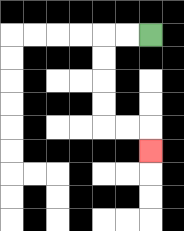{'start': '[6, 1]', 'end': '[6, 6]', 'path_directions': 'L,L,D,D,D,D,R,R,D', 'path_coordinates': '[[6, 1], [5, 1], [4, 1], [4, 2], [4, 3], [4, 4], [4, 5], [5, 5], [6, 5], [6, 6]]'}